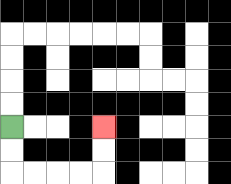{'start': '[0, 5]', 'end': '[4, 5]', 'path_directions': 'D,D,R,R,R,R,U,U', 'path_coordinates': '[[0, 5], [0, 6], [0, 7], [1, 7], [2, 7], [3, 7], [4, 7], [4, 6], [4, 5]]'}